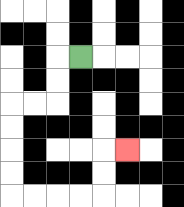{'start': '[3, 2]', 'end': '[5, 6]', 'path_directions': 'L,D,D,L,L,D,D,D,D,R,R,R,R,U,U,R', 'path_coordinates': '[[3, 2], [2, 2], [2, 3], [2, 4], [1, 4], [0, 4], [0, 5], [0, 6], [0, 7], [0, 8], [1, 8], [2, 8], [3, 8], [4, 8], [4, 7], [4, 6], [5, 6]]'}